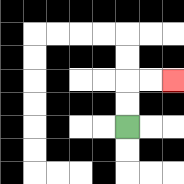{'start': '[5, 5]', 'end': '[7, 3]', 'path_directions': 'U,U,R,R', 'path_coordinates': '[[5, 5], [5, 4], [5, 3], [6, 3], [7, 3]]'}